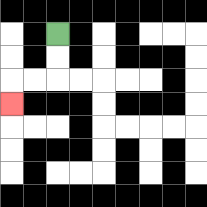{'start': '[2, 1]', 'end': '[0, 4]', 'path_directions': 'D,D,L,L,D', 'path_coordinates': '[[2, 1], [2, 2], [2, 3], [1, 3], [0, 3], [0, 4]]'}